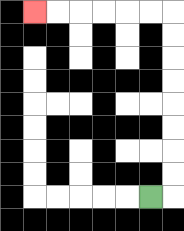{'start': '[6, 8]', 'end': '[1, 0]', 'path_directions': 'R,U,U,U,U,U,U,U,U,L,L,L,L,L,L', 'path_coordinates': '[[6, 8], [7, 8], [7, 7], [7, 6], [7, 5], [7, 4], [7, 3], [7, 2], [7, 1], [7, 0], [6, 0], [5, 0], [4, 0], [3, 0], [2, 0], [1, 0]]'}